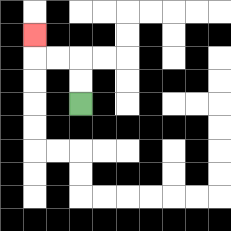{'start': '[3, 4]', 'end': '[1, 1]', 'path_directions': 'U,U,L,L,U', 'path_coordinates': '[[3, 4], [3, 3], [3, 2], [2, 2], [1, 2], [1, 1]]'}